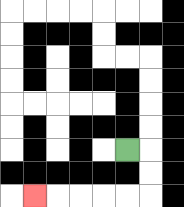{'start': '[5, 6]', 'end': '[1, 8]', 'path_directions': 'R,D,D,L,L,L,L,L', 'path_coordinates': '[[5, 6], [6, 6], [6, 7], [6, 8], [5, 8], [4, 8], [3, 8], [2, 8], [1, 8]]'}